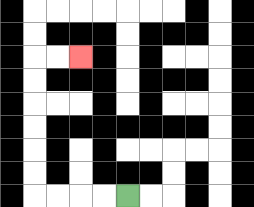{'start': '[5, 8]', 'end': '[3, 2]', 'path_directions': 'L,L,L,L,U,U,U,U,U,U,R,R', 'path_coordinates': '[[5, 8], [4, 8], [3, 8], [2, 8], [1, 8], [1, 7], [1, 6], [1, 5], [1, 4], [1, 3], [1, 2], [2, 2], [3, 2]]'}